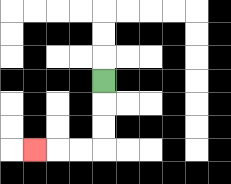{'start': '[4, 3]', 'end': '[1, 6]', 'path_directions': 'D,D,D,L,L,L', 'path_coordinates': '[[4, 3], [4, 4], [4, 5], [4, 6], [3, 6], [2, 6], [1, 6]]'}